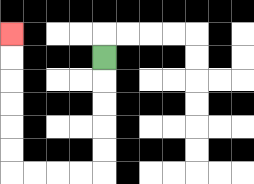{'start': '[4, 2]', 'end': '[0, 1]', 'path_directions': 'D,D,D,D,D,L,L,L,L,U,U,U,U,U,U', 'path_coordinates': '[[4, 2], [4, 3], [4, 4], [4, 5], [4, 6], [4, 7], [3, 7], [2, 7], [1, 7], [0, 7], [0, 6], [0, 5], [0, 4], [0, 3], [0, 2], [0, 1]]'}